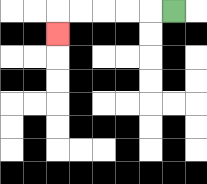{'start': '[7, 0]', 'end': '[2, 1]', 'path_directions': 'L,L,L,L,L,D', 'path_coordinates': '[[7, 0], [6, 0], [5, 0], [4, 0], [3, 0], [2, 0], [2, 1]]'}